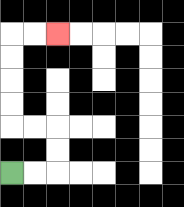{'start': '[0, 7]', 'end': '[2, 1]', 'path_directions': 'R,R,U,U,L,L,U,U,U,U,R,R', 'path_coordinates': '[[0, 7], [1, 7], [2, 7], [2, 6], [2, 5], [1, 5], [0, 5], [0, 4], [0, 3], [0, 2], [0, 1], [1, 1], [2, 1]]'}